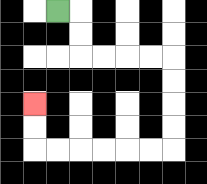{'start': '[2, 0]', 'end': '[1, 4]', 'path_directions': 'R,D,D,R,R,R,R,D,D,D,D,L,L,L,L,L,L,U,U', 'path_coordinates': '[[2, 0], [3, 0], [3, 1], [3, 2], [4, 2], [5, 2], [6, 2], [7, 2], [7, 3], [7, 4], [7, 5], [7, 6], [6, 6], [5, 6], [4, 6], [3, 6], [2, 6], [1, 6], [1, 5], [1, 4]]'}